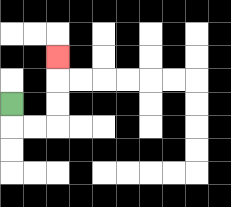{'start': '[0, 4]', 'end': '[2, 2]', 'path_directions': 'D,R,R,U,U,U', 'path_coordinates': '[[0, 4], [0, 5], [1, 5], [2, 5], [2, 4], [2, 3], [2, 2]]'}